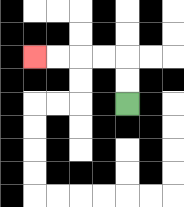{'start': '[5, 4]', 'end': '[1, 2]', 'path_directions': 'U,U,L,L,L,L', 'path_coordinates': '[[5, 4], [5, 3], [5, 2], [4, 2], [3, 2], [2, 2], [1, 2]]'}